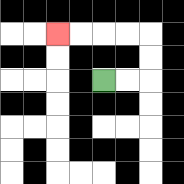{'start': '[4, 3]', 'end': '[2, 1]', 'path_directions': 'R,R,U,U,L,L,L,L', 'path_coordinates': '[[4, 3], [5, 3], [6, 3], [6, 2], [6, 1], [5, 1], [4, 1], [3, 1], [2, 1]]'}